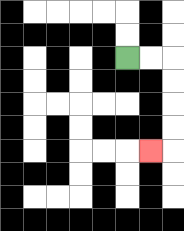{'start': '[5, 2]', 'end': '[6, 6]', 'path_directions': 'R,R,D,D,D,D,L', 'path_coordinates': '[[5, 2], [6, 2], [7, 2], [7, 3], [7, 4], [7, 5], [7, 6], [6, 6]]'}